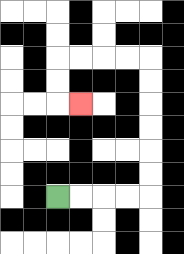{'start': '[2, 8]', 'end': '[3, 4]', 'path_directions': 'R,R,R,R,U,U,U,U,U,U,L,L,L,L,D,D,R', 'path_coordinates': '[[2, 8], [3, 8], [4, 8], [5, 8], [6, 8], [6, 7], [6, 6], [6, 5], [6, 4], [6, 3], [6, 2], [5, 2], [4, 2], [3, 2], [2, 2], [2, 3], [2, 4], [3, 4]]'}